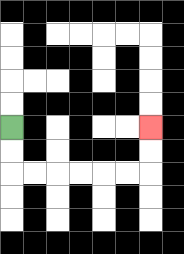{'start': '[0, 5]', 'end': '[6, 5]', 'path_directions': 'D,D,R,R,R,R,R,R,U,U', 'path_coordinates': '[[0, 5], [0, 6], [0, 7], [1, 7], [2, 7], [3, 7], [4, 7], [5, 7], [6, 7], [6, 6], [6, 5]]'}